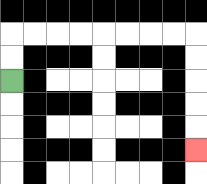{'start': '[0, 3]', 'end': '[8, 6]', 'path_directions': 'U,U,R,R,R,R,R,R,R,R,D,D,D,D,D', 'path_coordinates': '[[0, 3], [0, 2], [0, 1], [1, 1], [2, 1], [3, 1], [4, 1], [5, 1], [6, 1], [7, 1], [8, 1], [8, 2], [8, 3], [8, 4], [8, 5], [8, 6]]'}